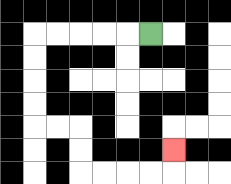{'start': '[6, 1]', 'end': '[7, 6]', 'path_directions': 'L,L,L,L,L,D,D,D,D,R,R,D,D,R,R,R,R,U', 'path_coordinates': '[[6, 1], [5, 1], [4, 1], [3, 1], [2, 1], [1, 1], [1, 2], [1, 3], [1, 4], [1, 5], [2, 5], [3, 5], [3, 6], [3, 7], [4, 7], [5, 7], [6, 7], [7, 7], [7, 6]]'}